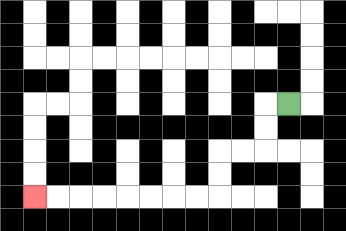{'start': '[12, 4]', 'end': '[1, 8]', 'path_directions': 'L,D,D,L,L,D,D,L,L,L,L,L,L,L,L', 'path_coordinates': '[[12, 4], [11, 4], [11, 5], [11, 6], [10, 6], [9, 6], [9, 7], [9, 8], [8, 8], [7, 8], [6, 8], [5, 8], [4, 8], [3, 8], [2, 8], [1, 8]]'}